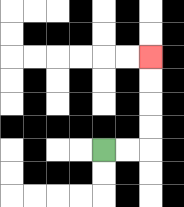{'start': '[4, 6]', 'end': '[6, 2]', 'path_directions': 'R,R,U,U,U,U', 'path_coordinates': '[[4, 6], [5, 6], [6, 6], [6, 5], [6, 4], [6, 3], [6, 2]]'}